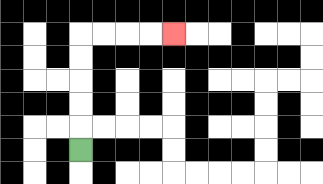{'start': '[3, 6]', 'end': '[7, 1]', 'path_directions': 'U,U,U,U,U,R,R,R,R', 'path_coordinates': '[[3, 6], [3, 5], [3, 4], [3, 3], [3, 2], [3, 1], [4, 1], [5, 1], [6, 1], [7, 1]]'}